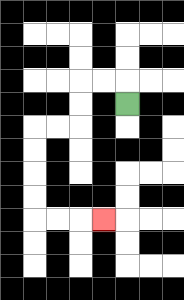{'start': '[5, 4]', 'end': '[4, 9]', 'path_directions': 'U,L,L,D,D,L,L,D,D,D,D,R,R,R', 'path_coordinates': '[[5, 4], [5, 3], [4, 3], [3, 3], [3, 4], [3, 5], [2, 5], [1, 5], [1, 6], [1, 7], [1, 8], [1, 9], [2, 9], [3, 9], [4, 9]]'}